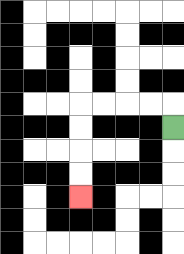{'start': '[7, 5]', 'end': '[3, 8]', 'path_directions': 'U,L,L,L,L,D,D,D,D', 'path_coordinates': '[[7, 5], [7, 4], [6, 4], [5, 4], [4, 4], [3, 4], [3, 5], [3, 6], [3, 7], [3, 8]]'}